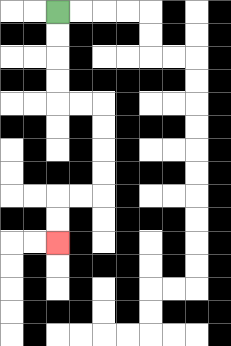{'start': '[2, 0]', 'end': '[2, 10]', 'path_directions': 'D,D,D,D,R,R,D,D,D,D,L,L,D,D', 'path_coordinates': '[[2, 0], [2, 1], [2, 2], [2, 3], [2, 4], [3, 4], [4, 4], [4, 5], [4, 6], [4, 7], [4, 8], [3, 8], [2, 8], [2, 9], [2, 10]]'}